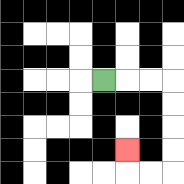{'start': '[4, 3]', 'end': '[5, 6]', 'path_directions': 'R,R,R,D,D,D,D,L,L,U', 'path_coordinates': '[[4, 3], [5, 3], [6, 3], [7, 3], [7, 4], [7, 5], [7, 6], [7, 7], [6, 7], [5, 7], [5, 6]]'}